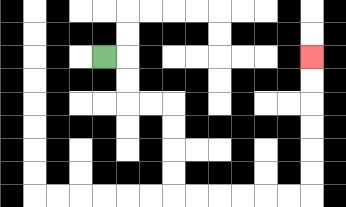{'start': '[4, 2]', 'end': '[13, 2]', 'path_directions': 'R,D,D,R,R,D,D,D,D,R,R,R,R,R,R,U,U,U,U,U,U', 'path_coordinates': '[[4, 2], [5, 2], [5, 3], [5, 4], [6, 4], [7, 4], [7, 5], [7, 6], [7, 7], [7, 8], [8, 8], [9, 8], [10, 8], [11, 8], [12, 8], [13, 8], [13, 7], [13, 6], [13, 5], [13, 4], [13, 3], [13, 2]]'}